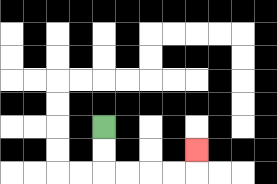{'start': '[4, 5]', 'end': '[8, 6]', 'path_directions': 'D,D,R,R,R,R,U', 'path_coordinates': '[[4, 5], [4, 6], [4, 7], [5, 7], [6, 7], [7, 7], [8, 7], [8, 6]]'}